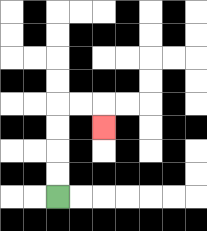{'start': '[2, 8]', 'end': '[4, 5]', 'path_directions': 'U,U,U,U,R,R,D', 'path_coordinates': '[[2, 8], [2, 7], [2, 6], [2, 5], [2, 4], [3, 4], [4, 4], [4, 5]]'}